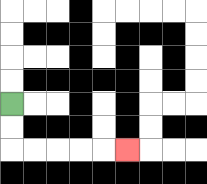{'start': '[0, 4]', 'end': '[5, 6]', 'path_directions': 'D,D,R,R,R,R,R', 'path_coordinates': '[[0, 4], [0, 5], [0, 6], [1, 6], [2, 6], [3, 6], [4, 6], [5, 6]]'}